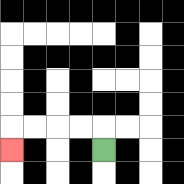{'start': '[4, 6]', 'end': '[0, 6]', 'path_directions': 'U,L,L,L,L,D', 'path_coordinates': '[[4, 6], [4, 5], [3, 5], [2, 5], [1, 5], [0, 5], [0, 6]]'}